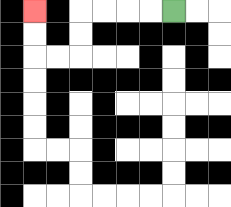{'start': '[7, 0]', 'end': '[1, 0]', 'path_directions': 'L,L,L,L,D,D,L,L,U,U', 'path_coordinates': '[[7, 0], [6, 0], [5, 0], [4, 0], [3, 0], [3, 1], [3, 2], [2, 2], [1, 2], [1, 1], [1, 0]]'}